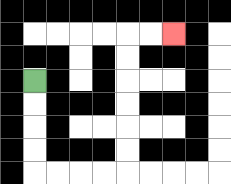{'start': '[1, 3]', 'end': '[7, 1]', 'path_directions': 'D,D,D,D,R,R,R,R,U,U,U,U,U,U,R,R', 'path_coordinates': '[[1, 3], [1, 4], [1, 5], [1, 6], [1, 7], [2, 7], [3, 7], [4, 7], [5, 7], [5, 6], [5, 5], [5, 4], [5, 3], [5, 2], [5, 1], [6, 1], [7, 1]]'}